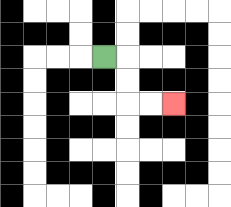{'start': '[4, 2]', 'end': '[7, 4]', 'path_directions': 'R,D,D,R,R', 'path_coordinates': '[[4, 2], [5, 2], [5, 3], [5, 4], [6, 4], [7, 4]]'}